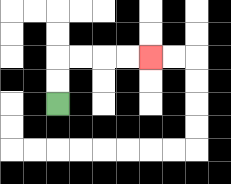{'start': '[2, 4]', 'end': '[6, 2]', 'path_directions': 'U,U,R,R,R,R', 'path_coordinates': '[[2, 4], [2, 3], [2, 2], [3, 2], [4, 2], [5, 2], [6, 2]]'}